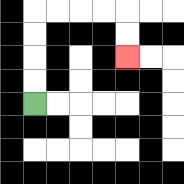{'start': '[1, 4]', 'end': '[5, 2]', 'path_directions': 'U,U,U,U,R,R,R,R,D,D', 'path_coordinates': '[[1, 4], [1, 3], [1, 2], [1, 1], [1, 0], [2, 0], [3, 0], [4, 0], [5, 0], [5, 1], [5, 2]]'}